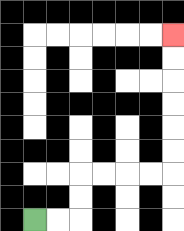{'start': '[1, 9]', 'end': '[7, 1]', 'path_directions': 'R,R,U,U,R,R,R,R,U,U,U,U,U,U', 'path_coordinates': '[[1, 9], [2, 9], [3, 9], [3, 8], [3, 7], [4, 7], [5, 7], [6, 7], [7, 7], [7, 6], [7, 5], [7, 4], [7, 3], [7, 2], [7, 1]]'}